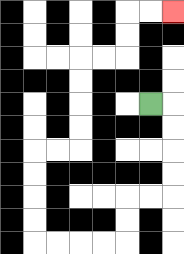{'start': '[6, 4]', 'end': '[7, 0]', 'path_directions': 'R,D,D,D,D,L,L,D,D,L,L,L,L,U,U,U,U,R,R,U,U,U,U,R,R,U,U,R,R', 'path_coordinates': '[[6, 4], [7, 4], [7, 5], [7, 6], [7, 7], [7, 8], [6, 8], [5, 8], [5, 9], [5, 10], [4, 10], [3, 10], [2, 10], [1, 10], [1, 9], [1, 8], [1, 7], [1, 6], [2, 6], [3, 6], [3, 5], [3, 4], [3, 3], [3, 2], [4, 2], [5, 2], [5, 1], [5, 0], [6, 0], [7, 0]]'}